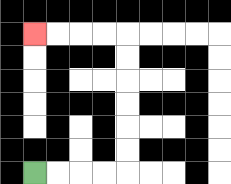{'start': '[1, 7]', 'end': '[1, 1]', 'path_directions': 'R,R,R,R,U,U,U,U,U,U,L,L,L,L', 'path_coordinates': '[[1, 7], [2, 7], [3, 7], [4, 7], [5, 7], [5, 6], [5, 5], [5, 4], [5, 3], [5, 2], [5, 1], [4, 1], [3, 1], [2, 1], [1, 1]]'}